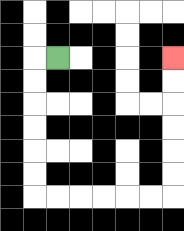{'start': '[2, 2]', 'end': '[7, 2]', 'path_directions': 'L,D,D,D,D,D,D,R,R,R,R,R,R,U,U,U,U,U,U', 'path_coordinates': '[[2, 2], [1, 2], [1, 3], [1, 4], [1, 5], [1, 6], [1, 7], [1, 8], [2, 8], [3, 8], [4, 8], [5, 8], [6, 8], [7, 8], [7, 7], [7, 6], [7, 5], [7, 4], [7, 3], [7, 2]]'}